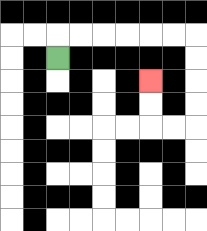{'start': '[2, 2]', 'end': '[6, 3]', 'path_directions': 'U,R,R,R,R,R,R,D,D,D,D,L,L,U,U', 'path_coordinates': '[[2, 2], [2, 1], [3, 1], [4, 1], [5, 1], [6, 1], [7, 1], [8, 1], [8, 2], [8, 3], [8, 4], [8, 5], [7, 5], [6, 5], [6, 4], [6, 3]]'}